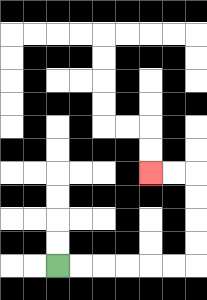{'start': '[2, 11]', 'end': '[6, 7]', 'path_directions': 'R,R,R,R,R,R,U,U,U,U,L,L', 'path_coordinates': '[[2, 11], [3, 11], [4, 11], [5, 11], [6, 11], [7, 11], [8, 11], [8, 10], [8, 9], [8, 8], [8, 7], [7, 7], [6, 7]]'}